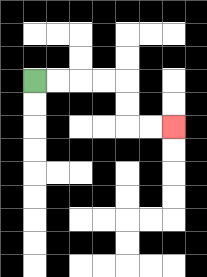{'start': '[1, 3]', 'end': '[7, 5]', 'path_directions': 'R,R,R,R,D,D,R,R', 'path_coordinates': '[[1, 3], [2, 3], [3, 3], [4, 3], [5, 3], [5, 4], [5, 5], [6, 5], [7, 5]]'}